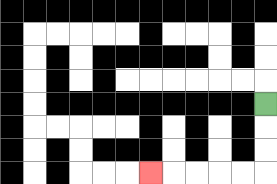{'start': '[11, 4]', 'end': '[6, 7]', 'path_directions': 'D,D,D,L,L,L,L,L', 'path_coordinates': '[[11, 4], [11, 5], [11, 6], [11, 7], [10, 7], [9, 7], [8, 7], [7, 7], [6, 7]]'}